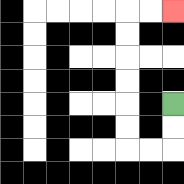{'start': '[7, 4]', 'end': '[7, 0]', 'path_directions': 'D,D,L,L,U,U,U,U,U,U,R,R', 'path_coordinates': '[[7, 4], [7, 5], [7, 6], [6, 6], [5, 6], [5, 5], [5, 4], [5, 3], [5, 2], [5, 1], [5, 0], [6, 0], [7, 0]]'}